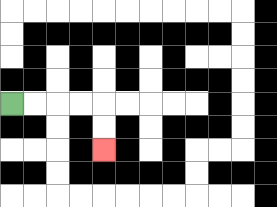{'start': '[0, 4]', 'end': '[4, 6]', 'path_directions': 'R,R,R,R,D,D', 'path_coordinates': '[[0, 4], [1, 4], [2, 4], [3, 4], [4, 4], [4, 5], [4, 6]]'}